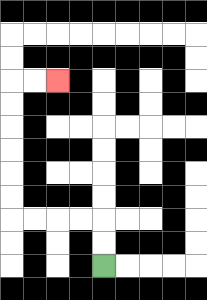{'start': '[4, 11]', 'end': '[2, 3]', 'path_directions': 'U,U,L,L,L,L,U,U,U,U,U,U,R,R', 'path_coordinates': '[[4, 11], [4, 10], [4, 9], [3, 9], [2, 9], [1, 9], [0, 9], [0, 8], [0, 7], [0, 6], [0, 5], [0, 4], [0, 3], [1, 3], [2, 3]]'}